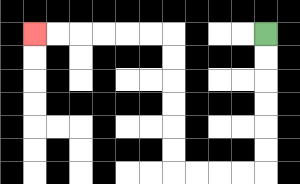{'start': '[11, 1]', 'end': '[1, 1]', 'path_directions': 'D,D,D,D,D,D,L,L,L,L,U,U,U,U,U,U,L,L,L,L,L,L', 'path_coordinates': '[[11, 1], [11, 2], [11, 3], [11, 4], [11, 5], [11, 6], [11, 7], [10, 7], [9, 7], [8, 7], [7, 7], [7, 6], [7, 5], [7, 4], [7, 3], [7, 2], [7, 1], [6, 1], [5, 1], [4, 1], [3, 1], [2, 1], [1, 1]]'}